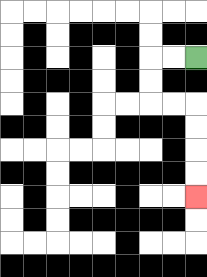{'start': '[8, 2]', 'end': '[8, 8]', 'path_directions': 'L,L,D,D,R,R,D,D,D,D', 'path_coordinates': '[[8, 2], [7, 2], [6, 2], [6, 3], [6, 4], [7, 4], [8, 4], [8, 5], [8, 6], [8, 7], [8, 8]]'}